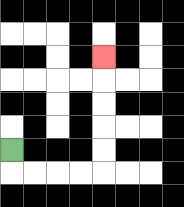{'start': '[0, 6]', 'end': '[4, 2]', 'path_directions': 'D,R,R,R,R,U,U,U,U,U', 'path_coordinates': '[[0, 6], [0, 7], [1, 7], [2, 7], [3, 7], [4, 7], [4, 6], [4, 5], [4, 4], [4, 3], [4, 2]]'}